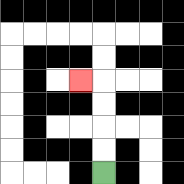{'start': '[4, 7]', 'end': '[3, 3]', 'path_directions': 'U,U,U,U,L', 'path_coordinates': '[[4, 7], [4, 6], [4, 5], [4, 4], [4, 3], [3, 3]]'}